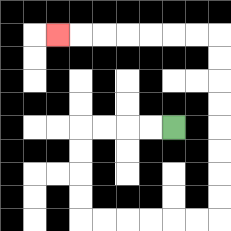{'start': '[7, 5]', 'end': '[2, 1]', 'path_directions': 'L,L,L,L,D,D,D,D,R,R,R,R,R,R,U,U,U,U,U,U,U,U,L,L,L,L,L,L,L', 'path_coordinates': '[[7, 5], [6, 5], [5, 5], [4, 5], [3, 5], [3, 6], [3, 7], [3, 8], [3, 9], [4, 9], [5, 9], [6, 9], [7, 9], [8, 9], [9, 9], [9, 8], [9, 7], [9, 6], [9, 5], [9, 4], [9, 3], [9, 2], [9, 1], [8, 1], [7, 1], [6, 1], [5, 1], [4, 1], [3, 1], [2, 1]]'}